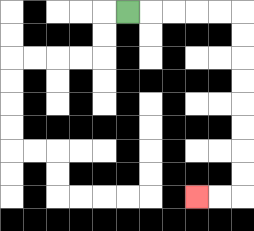{'start': '[5, 0]', 'end': '[8, 8]', 'path_directions': 'R,R,R,R,R,D,D,D,D,D,D,D,D,L,L', 'path_coordinates': '[[5, 0], [6, 0], [7, 0], [8, 0], [9, 0], [10, 0], [10, 1], [10, 2], [10, 3], [10, 4], [10, 5], [10, 6], [10, 7], [10, 8], [9, 8], [8, 8]]'}